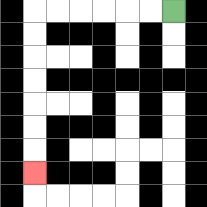{'start': '[7, 0]', 'end': '[1, 7]', 'path_directions': 'L,L,L,L,L,L,D,D,D,D,D,D,D', 'path_coordinates': '[[7, 0], [6, 0], [5, 0], [4, 0], [3, 0], [2, 0], [1, 0], [1, 1], [1, 2], [1, 3], [1, 4], [1, 5], [1, 6], [1, 7]]'}